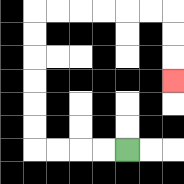{'start': '[5, 6]', 'end': '[7, 3]', 'path_directions': 'L,L,L,L,U,U,U,U,U,U,R,R,R,R,R,R,D,D,D', 'path_coordinates': '[[5, 6], [4, 6], [3, 6], [2, 6], [1, 6], [1, 5], [1, 4], [1, 3], [1, 2], [1, 1], [1, 0], [2, 0], [3, 0], [4, 0], [5, 0], [6, 0], [7, 0], [7, 1], [7, 2], [7, 3]]'}